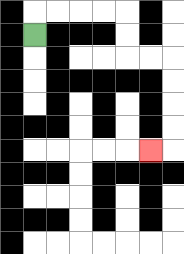{'start': '[1, 1]', 'end': '[6, 6]', 'path_directions': 'U,R,R,R,R,D,D,R,R,D,D,D,D,L', 'path_coordinates': '[[1, 1], [1, 0], [2, 0], [3, 0], [4, 0], [5, 0], [5, 1], [5, 2], [6, 2], [7, 2], [7, 3], [7, 4], [7, 5], [7, 6], [6, 6]]'}